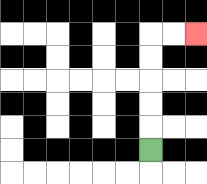{'start': '[6, 6]', 'end': '[8, 1]', 'path_directions': 'U,U,U,U,U,R,R', 'path_coordinates': '[[6, 6], [6, 5], [6, 4], [6, 3], [6, 2], [6, 1], [7, 1], [8, 1]]'}